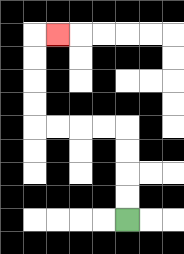{'start': '[5, 9]', 'end': '[2, 1]', 'path_directions': 'U,U,U,U,L,L,L,L,U,U,U,U,R', 'path_coordinates': '[[5, 9], [5, 8], [5, 7], [5, 6], [5, 5], [4, 5], [3, 5], [2, 5], [1, 5], [1, 4], [1, 3], [1, 2], [1, 1], [2, 1]]'}